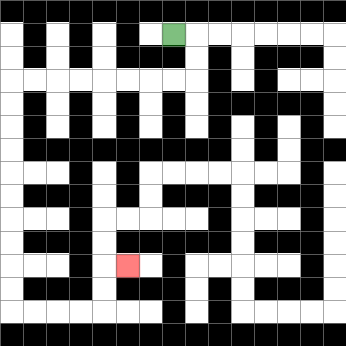{'start': '[7, 1]', 'end': '[5, 11]', 'path_directions': 'R,D,D,L,L,L,L,L,L,L,L,D,D,D,D,D,D,D,D,D,D,R,R,R,R,U,U,R', 'path_coordinates': '[[7, 1], [8, 1], [8, 2], [8, 3], [7, 3], [6, 3], [5, 3], [4, 3], [3, 3], [2, 3], [1, 3], [0, 3], [0, 4], [0, 5], [0, 6], [0, 7], [0, 8], [0, 9], [0, 10], [0, 11], [0, 12], [0, 13], [1, 13], [2, 13], [3, 13], [4, 13], [4, 12], [4, 11], [5, 11]]'}